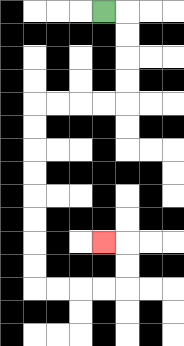{'start': '[4, 0]', 'end': '[4, 10]', 'path_directions': 'R,D,D,D,D,L,L,L,L,D,D,D,D,D,D,D,D,R,R,R,R,U,U,L', 'path_coordinates': '[[4, 0], [5, 0], [5, 1], [5, 2], [5, 3], [5, 4], [4, 4], [3, 4], [2, 4], [1, 4], [1, 5], [1, 6], [1, 7], [1, 8], [1, 9], [1, 10], [1, 11], [1, 12], [2, 12], [3, 12], [4, 12], [5, 12], [5, 11], [5, 10], [4, 10]]'}